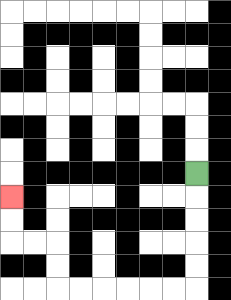{'start': '[8, 7]', 'end': '[0, 8]', 'path_directions': 'D,D,D,D,D,L,L,L,L,L,L,U,U,L,L,U,U', 'path_coordinates': '[[8, 7], [8, 8], [8, 9], [8, 10], [8, 11], [8, 12], [7, 12], [6, 12], [5, 12], [4, 12], [3, 12], [2, 12], [2, 11], [2, 10], [1, 10], [0, 10], [0, 9], [0, 8]]'}